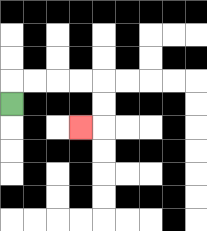{'start': '[0, 4]', 'end': '[3, 5]', 'path_directions': 'U,R,R,R,R,D,D,L', 'path_coordinates': '[[0, 4], [0, 3], [1, 3], [2, 3], [3, 3], [4, 3], [4, 4], [4, 5], [3, 5]]'}